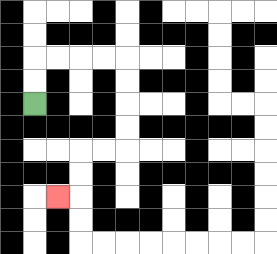{'start': '[1, 4]', 'end': '[2, 8]', 'path_directions': 'U,U,R,R,R,R,D,D,D,D,L,L,D,D,L', 'path_coordinates': '[[1, 4], [1, 3], [1, 2], [2, 2], [3, 2], [4, 2], [5, 2], [5, 3], [5, 4], [5, 5], [5, 6], [4, 6], [3, 6], [3, 7], [3, 8], [2, 8]]'}